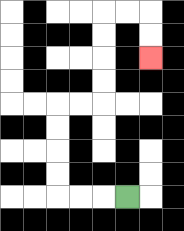{'start': '[5, 8]', 'end': '[6, 2]', 'path_directions': 'L,L,L,U,U,U,U,R,R,U,U,U,U,R,R,D,D', 'path_coordinates': '[[5, 8], [4, 8], [3, 8], [2, 8], [2, 7], [2, 6], [2, 5], [2, 4], [3, 4], [4, 4], [4, 3], [4, 2], [4, 1], [4, 0], [5, 0], [6, 0], [6, 1], [6, 2]]'}